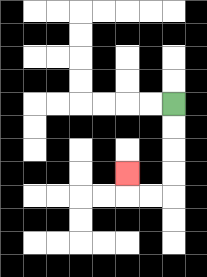{'start': '[7, 4]', 'end': '[5, 7]', 'path_directions': 'D,D,D,D,L,L,U', 'path_coordinates': '[[7, 4], [7, 5], [7, 6], [7, 7], [7, 8], [6, 8], [5, 8], [5, 7]]'}